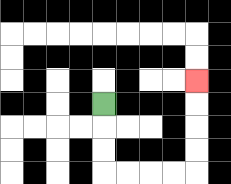{'start': '[4, 4]', 'end': '[8, 3]', 'path_directions': 'D,D,D,R,R,R,R,U,U,U,U', 'path_coordinates': '[[4, 4], [4, 5], [4, 6], [4, 7], [5, 7], [6, 7], [7, 7], [8, 7], [8, 6], [8, 5], [8, 4], [8, 3]]'}